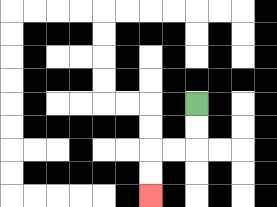{'start': '[8, 4]', 'end': '[6, 8]', 'path_directions': 'D,D,L,L,D,D', 'path_coordinates': '[[8, 4], [8, 5], [8, 6], [7, 6], [6, 6], [6, 7], [6, 8]]'}